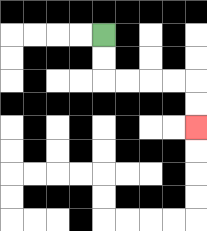{'start': '[4, 1]', 'end': '[8, 5]', 'path_directions': 'D,D,R,R,R,R,D,D', 'path_coordinates': '[[4, 1], [4, 2], [4, 3], [5, 3], [6, 3], [7, 3], [8, 3], [8, 4], [8, 5]]'}